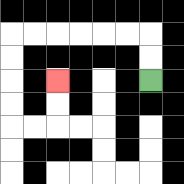{'start': '[6, 3]', 'end': '[2, 3]', 'path_directions': 'U,U,L,L,L,L,L,L,D,D,D,D,R,R,U,U', 'path_coordinates': '[[6, 3], [6, 2], [6, 1], [5, 1], [4, 1], [3, 1], [2, 1], [1, 1], [0, 1], [0, 2], [0, 3], [0, 4], [0, 5], [1, 5], [2, 5], [2, 4], [2, 3]]'}